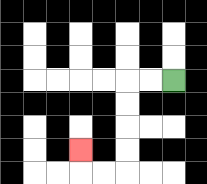{'start': '[7, 3]', 'end': '[3, 6]', 'path_directions': 'L,L,D,D,D,D,L,L,U', 'path_coordinates': '[[7, 3], [6, 3], [5, 3], [5, 4], [5, 5], [5, 6], [5, 7], [4, 7], [3, 7], [3, 6]]'}